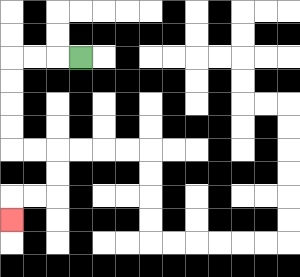{'start': '[3, 2]', 'end': '[0, 9]', 'path_directions': 'L,L,L,D,D,D,D,R,R,D,D,L,L,D', 'path_coordinates': '[[3, 2], [2, 2], [1, 2], [0, 2], [0, 3], [0, 4], [0, 5], [0, 6], [1, 6], [2, 6], [2, 7], [2, 8], [1, 8], [0, 8], [0, 9]]'}